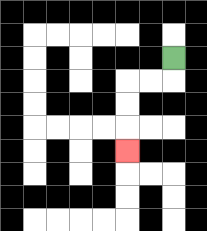{'start': '[7, 2]', 'end': '[5, 6]', 'path_directions': 'D,L,L,D,D,D', 'path_coordinates': '[[7, 2], [7, 3], [6, 3], [5, 3], [5, 4], [5, 5], [5, 6]]'}